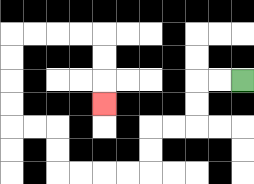{'start': '[10, 3]', 'end': '[4, 4]', 'path_directions': 'L,L,D,D,L,L,D,D,L,L,L,L,U,U,L,L,U,U,U,U,R,R,R,R,D,D,D', 'path_coordinates': '[[10, 3], [9, 3], [8, 3], [8, 4], [8, 5], [7, 5], [6, 5], [6, 6], [6, 7], [5, 7], [4, 7], [3, 7], [2, 7], [2, 6], [2, 5], [1, 5], [0, 5], [0, 4], [0, 3], [0, 2], [0, 1], [1, 1], [2, 1], [3, 1], [4, 1], [4, 2], [4, 3], [4, 4]]'}